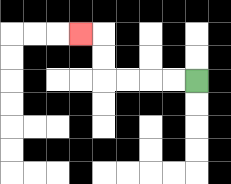{'start': '[8, 3]', 'end': '[3, 1]', 'path_directions': 'L,L,L,L,U,U,L', 'path_coordinates': '[[8, 3], [7, 3], [6, 3], [5, 3], [4, 3], [4, 2], [4, 1], [3, 1]]'}